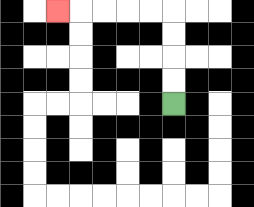{'start': '[7, 4]', 'end': '[2, 0]', 'path_directions': 'U,U,U,U,L,L,L,L,L', 'path_coordinates': '[[7, 4], [7, 3], [7, 2], [7, 1], [7, 0], [6, 0], [5, 0], [4, 0], [3, 0], [2, 0]]'}